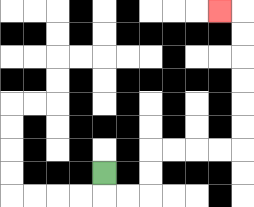{'start': '[4, 7]', 'end': '[9, 0]', 'path_directions': 'D,R,R,U,U,R,R,R,R,U,U,U,U,U,U,L', 'path_coordinates': '[[4, 7], [4, 8], [5, 8], [6, 8], [6, 7], [6, 6], [7, 6], [8, 6], [9, 6], [10, 6], [10, 5], [10, 4], [10, 3], [10, 2], [10, 1], [10, 0], [9, 0]]'}